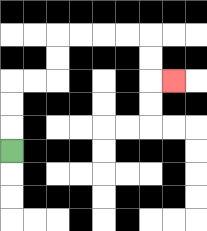{'start': '[0, 6]', 'end': '[7, 3]', 'path_directions': 'U,U,U,R,R,U,U,R,R,R,R,D,D,R', 'path_coordinates': '[[0, 6], [0, 5], [0, 4], [0, 3], [1, 3], [2, 3], [2, 2], [2, 1], [3, 1], [4, 1], [5, 1], [6, 1], [6, 2], [6, 3], [7, 3]]'}